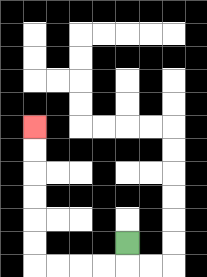{'start': '[5, 10]', 'end': '[1, 5]', 'path_directions': 'D,L,L,L,L,U,U,U,U,U,U', 'path_coordinates': '[[5, 10], [5, 11], [4, 11], [3, 11], [2, 11], [1, 11], [1, 10], [1, 9], [1, 8], [1, 7], [1, 6], [1, 5]]'}